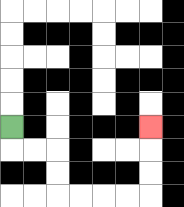{'start': '[0, 5]', 'end': '[6, 5]', 'path_directions': 'D,R,R,D,D,R,R,R,R,U,U,U', 'path_coordinates': '[[0, 5], [0, 6], [1, 6], [2, 6], [2, 7], [2, 8], [3, 8], [4, 8], [5, 8], [6, 8], [6, 7], [6, 6], [6, 5]]'}